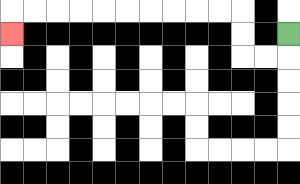{'start': '[12, 1]', 'end': '[0, 1]', 'path_directions': 'D,L,L,U,U,L,L,L,L,L,L,L,L,L,L,D', 'path_coordinates': '[[12, 1], [12, 2], [11, 2], [10, 2], [10, 1], [10, 0], [9, 0], [8, 0], [7, 0], [6, 0], [5, 0], [4, 0], [3, 0], [2, 0], [1, 0], [0, 0], [0, 1]]'}